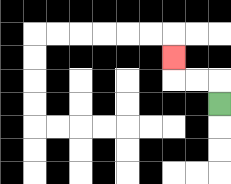{'start': '[9, 4]', 'end': '[7, 2]', 'path_directions': 'U,L,L,U', 'path_coordinates': '[[9, 4], [9, 3], [8, 3], [7, 3], [7, 2]]'}